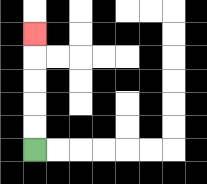{'start': '[1, 6]', 'end': '[1, 1]', 'path_directions': 'U,U,U,U,U', 'path_coordinates': '[[1, 6], [1, 5], [1, 4], [1, 3], [1, 2], [1, 1]]'}